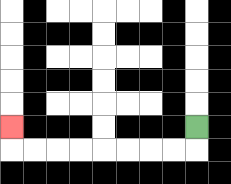{'start': '[8, 5]', 'end': '[0, 5]', 'path_directions': 'D,L,L,L,L,L,L,L,L,U', 'path_coordinates': '[[8, 5], [8, 6], [7, 6], [6, 6], [5, 6], [4, 6], [3, 6], [2, 6], [1, 6], [0, 6], [0, 5]]'}